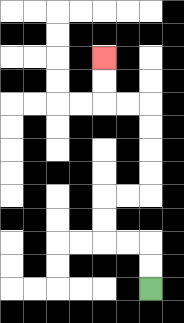{'start': '[6, 12]', 'end': '[4, 2]', 'path_directions': 'U,U,L,L,U,U,R,R,U,U,U,U,L,L,U,U', 'path_coordinates': '[[6, 12], [6, 11], [6, 10], [5, 10], [4, 10], [4, 9], [4, 8], [5, 8], [6, 8], [6, 7], [6, 6], [6, 5], [6, 4], [5, 4], [4, 4], [4, 3], [4, 2]]'}